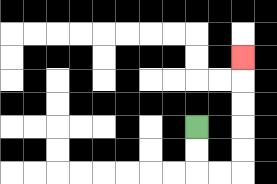{'start': '[8, 5]', 'end': '[10, 2]', 'path_directions': 'D,D,R,R,U,U,U,U,U', 'path_coordinates': '[[8, 5], [8, 6], [8, 7], [9, 7], [10, 7], [10, 6], [10, 5], [10, 4], [10, 3], [10, 2]]'}